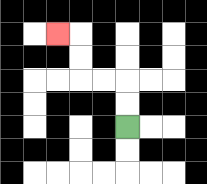{'start': '[5, 5]', 'end': '[2, 1]', 'path_directions': 'U,U,L,L,U,U,L', 'path_coordinates': '[[5, 5], [5, 4], [5, 3], [4, 3], [3, 3], [3, 2], [3, 1], [2, 1]]'}